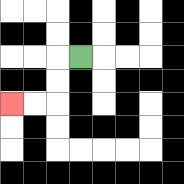{'start': '[3, 2]', 'end': '[0, 4]', 'path_directions': 'L,D,D,L,L', 'path_coordinates': '[[3, 2], [2, 2], [2, 3], [2, 4], [1, 4], [0, 4]]'}